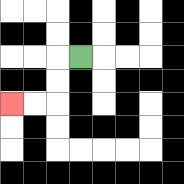{'start': '[3, 2]', 'end': '[0, 4]', 'path_directions': 'L,D,D,L,L', 'path_coordinates': '[[3, 2], [2, 2], [2, 3], [2, 4], [1, 4], [0, 4]]'}